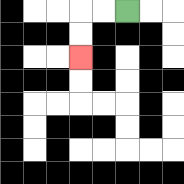{'start': '[5, 0]', 'end': '[3, 2]', 'path_directions': 'L,L,D,D', 'path_coordinates': '[[5, 0], [4, 0], [3, 0], [3, 1], [3, 2]]'}